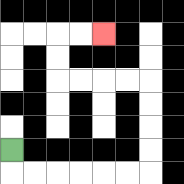{'start': '[0, 6]', 'end': '[4, 1]', 'path_directions': 'D,R,R,R,R,R,R,U,U,U,U,L,L,L,L,U,U,R,R', 'path_coordinates': '[[0, 6], [0, 7], [1, 7], [2, 7], [3, 7], [4, 7], [5, 7], [6, 7], [6, 6], [6, 5], [6, 4], [6, 3], [5, 3], [4, 3], [3, 3], [2, 3], [2, 2], [2, 1], [3, 1], [4, 1]]'}